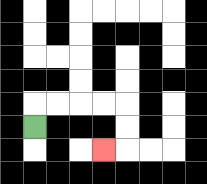{'start': '[1, 5]', 'end': '[4, 6]', 'path_directions': 'U,R,R,R,R,D,D,L', 'path_coordinates': '[[1, 5], [1, 4], [2, 4], [3, 4], [4, 4], [5, 4], [5, 5], [5, 6], [4, 6]]'}